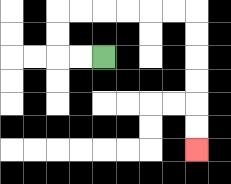{'start': '[4, 2]', 'end': '[8, 6]', 'path_directions': 'L,L,U,U,R,R,R,R,R,R,D,D,D,D,D,D', 'path_coordinates': '[[4, 2], [3, 2], [2, 2], [2, 1], [2, 0], [3, 0], [4, 0], [5, 0], [6, 0], [7, 0], [8, 0], [8, 1], [8, 2], [8, 3], [8, 4], [8, 5], [8, 6]]'}